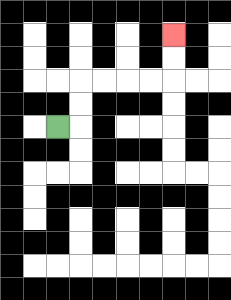{'start': '[2, 5]', 'end': '[7, 1]', 'path_directions': 'R,U,U,R,R,R,R,U,U', 'path_coordinates': '[[2, 5], [3, 5], [3, 4], [3, 3], [4, 3], [5, 3], [6, 3], [7, 3], [7, 2], [7, 1]]'}